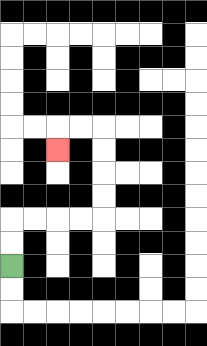{'start': '[0, 11]', 'end': '[2, 6]', 'path_directions': 'U,U,R,R,R,R,U,U,U,U,L,L,D', 'path_coordinates': '[[0, 11], [0, 10], [0, 9], [1, 9], [2, 9], [3, 9], [4, 9], [4, 8], [4, 7], [4, 6], [4, 5], [3, 5], [2, 5], [2, 6]]'}